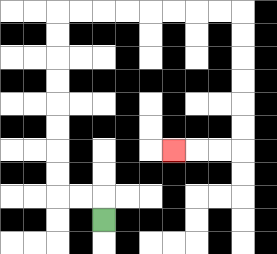{'start': '[4, 9]', 'end': '[7, 6]', 'path_directions': 'U,L,L,U,U,U,U,U,U,U,U,R,R,R,R,R,R,R,R,D,D,D,D,D,D,L,L,L', 'path_coordinates': '[[4, 9], [4, 8], [3, 8], [2, 8], [2, 7], [2, 6], [2, 5], [2, 4], [2, 3], [2, 2], [2, 1], [2, 0], [3, 0], [4, 0], [5, 0], [6, 0], [7, 0], [8, 0], [9, 0], [10, 0], [10, 1], [10, 2], [10, 3], [10, 4], [10, 5], [10, 6], [9, 6], [8, 6], [7, 6]]'}